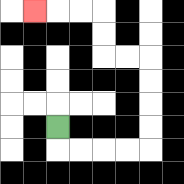{'start': '[2, 5]', 'end': '[1, 0]', 'path_directions': 'D,R,R,R,R,U,U,U,U,L,L,U,U,L,L,L', 'path_coordinates': '[[2, 5], [2, 6], [3, 6], [4, 6], [5, 6], [6, 6], [6, 5], [6, 4], [6, 3], [6, 2], [5, 2], [4, 2], [4, 1], [4, 0], [3, 0], [2, 0], [1, 0]]'}